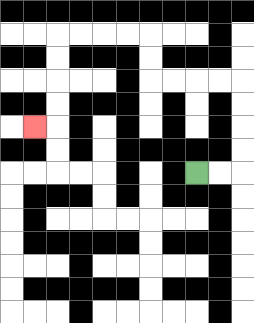{'start': '[8, 7]', 'end': '[1, 5]', 'path_directions': 'R,R,U,U,U,U,L,L,L,L,U,U,L,L,L,L,D,D,D,D,L', 'path_coordinates': '[[8, 7], [9, 7], [10, 7], [10, 6], [10, 5], [10, 4], [10, 3], [9, 3], [8, 3], [7, 3], [6, 3], [6, 2], [6, 1], [5, 1], [4, 1], [3, 1], [2, 1], [2, 2], [2, 3], [2, 4], [2, 5], [1, 5]]'}